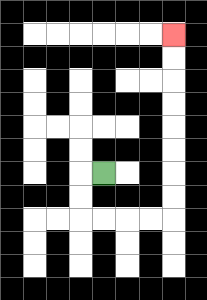{'start': '[4, 7]', 'end': '[7, 1]', 'path_directions': 'L,D,D,R,R,R,R,U,U,U,U,U,U,U,U', 'path_coordinates': '[[4, 7], [3, 7], [3, 8], [3, 9], [4, 9], [5, 9], [6, 9], [7, 9], [7, 8], [7, 7], [7, 6], [7, 5], [7, 4], [7, 3], [7, 2], [7, 1]]'}